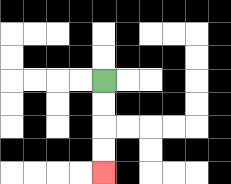{'start': '[4, 3]', 'end': '[4, 7]', 'path_directions': 'D,D,D,D', 'path_coordinates': '[[4, 3], [4, 4], [4, 5], [4, 6], [4, 7]]'}